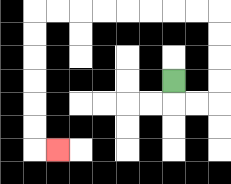{'start': '[7, 3]', 'end': '[2, 6]', 'path_directions': 'D,R,R,U,U,U,U,L,L,L,L,L,L,L,L,D,D,D,D,D,D,R', 'path_coordinates': '[[7, 3], [7, 4], [8, 4], [9, 4], [9, 3], [9, 2], [9, 1], [9, 0], [8, 0], [7, 0], [6, 0], [5, 0], [4, 0], [3, 0], [2, 0], [1, 0], [1, 1], [1, 2], [1, 3], [1, 4], [1, 5], [1, 6], [2, 6]]'}